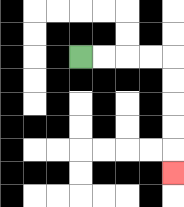{'start': '[3, 2]', 'end': '[7, 7]', 'path_directions': 'R,R,R,R,D,D,D,D,D', 'path_coordinates': '[[3, 2], [4, 2], [5, 2], [6, 2], [7, 2], [7, 3], [7, 4], [7, 5], [7, 6], [7, 7]]'}